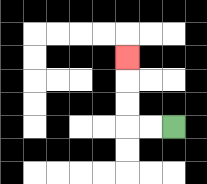{'start': '[7, 5]', 'end': '[5, 2]', 'path_directions': 'L,L,U,U,U', 'path_coordinates': '[[7, 5], [6, 5], [5, 5], [5, 4], [5, 3], [5, 2]]'}